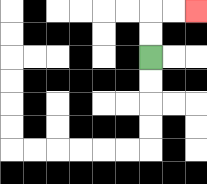{'start': '[6, 2]', 'end': '[8, 0]', 'path_directions': 'U,U,R,R', 'path_coordinates': '[[6, 2], [6, 1], [6, 0], [7, 0], [8, 0]]'}